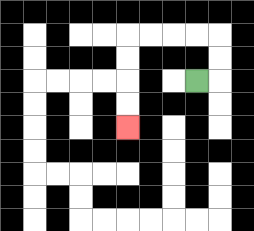{'start': '[8, 3]', 'end': '[5, 5]', 'path_directions': 'R,U,U,L,L,L,L,D,D,D,D', 'path_coordinates': '[[8, 3], [9, 3], [9, 2], [9, 1], [8, 1], [7, 1], [6, 1], [5, 1], [5, 2], [5, 3], [5, 4], [5, 5]]'}